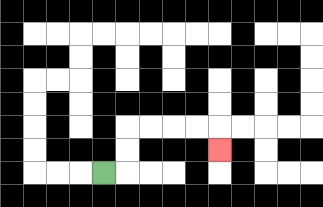{'start': '[4, 7]', 'end': '[9, 6]', 'path_directions': 'R,U,U,R,R,R,R,D', 'path_coordinates': '[[4, 7], [5, 7], [5, 6], [5, 5], [6, 5], [7, 5], [8, 5], [9, 5], [9, 6]]'}